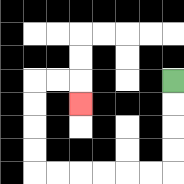{'start': '[7, 3]', 'end': '[3, 4]', 'path_directions': 'D,D,D,D,L,L,L,L,L,L,U,U,U,U,R,R,D', 'path_coordinates': '[[7, 3], [7, 4], [7, 5], [7, 6], [7, 7], [6, 7], [5, 7], [4, 7], [3, 7], [2, 7], [1, 7], [1, 6], [1, 5], [1, 4], [1, 3], [2, 3], [3, 3], [3, 4]]'}